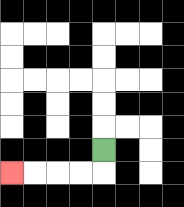{'start': '[4, 6]', 'end': '[0, 7]', 'path_directions': 'D,L,L,L,L', 'path_coordinates': '[[4, 6], [4, 7], [3, 7], [2, 7], [1, 7], [0, 7]]'}